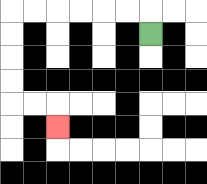{'start': '[6, 1]', 'end': '[2, 5]', 'path_directions': 'U,L,L,L,L,L,L,D,D,D,D,R,R,D', 'path_coordinates': '[[6, 1], [6, 0], [5, 0], [4, 0], [3, 0], [2, 0], [1, 0], [0, 0], [0, 1], [0, 2], [0, 3], [0, 4], [1, 4], [2, 4], [2, 5]]'}